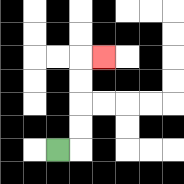{'start': '[2, 6]', 'end': '[4, 2]', 'path_directions': 'R,U,U,U,U,R', 'path_coordinates': '[[2, 6], [3, 6], [3, 5], [3, 4], [3, 3], [3, 2], [4, 2]]'}